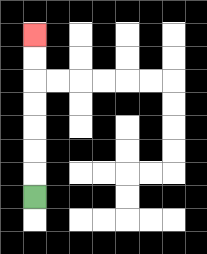{'start': '[1, 8]', 'end': '[1, 1]', 'path_directions': 'U,U,U,U,U,U,U', 'path_coordinates': '[[1, 8], [1, 7], [1, 6], [1, 5], [1, 4], [1, 3], [1, 2], [1, 1]]'}